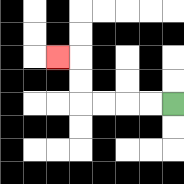{'start': '[7, 4]', 'end': '[2, 2]', 'path_directions': 'L,L,L,L,U,U,L', 'path_coordinates': '[[7, 4], [6, 4], [5, 4], [4, 4], [3, 4], [3, 3], [3, 2], [2, 2]]'}